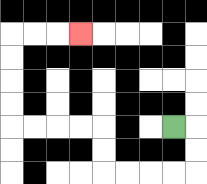{'start': '[7, 5]', 'end': '[3, 1]', 'path_directions': 'R,D,D,L,L,L,L,U,U,L,L,L,L,U,U,U,U,R,R,R', 'path_coordinates': '[[7, 5], [8, 5], [8, 6], [8, 7], [7, 7], [6, 7], [5, 7], [4, 7], [4, 6], [4, 5], [3, 5], [2, 5], [1, 5], [0, 5], [0, 4], [0, 3], [0, 2], [0, 1], [1, 1], [2, 1], [3, 1]]'}